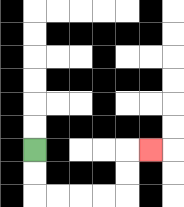{'start': '[1, 6]', 'end': '[6, 6]', 'path_directions': 'D,D,R,R,R,R,U,U,R', 'path_coordinates': '[[1, 6], [1, 7], [1, 8], [2, 8], [3, 8], [4, 8], [5, 8], [5, 7], [5, 6], [6, 6]]'}